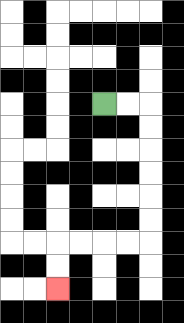{'start': '[4, 4]', 'end': '[2, 12]', 'path_directions': 'R,R,D,D,D,D,D,D,L,L,L,L,D,D', 'path_coordinates': '[[4, 4], [5, 4], [6, 4], [6, 5], [6, 6], [6, 7], [6, 8], [6, 9], [6, 10], [5, 10], [4, 10], [3, 10], [2, 10], [2, 11], [2, 12]]'}